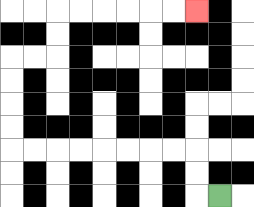{'start': '[9, 8]', 'end': '[8, 0]', 'path_directions': 'L,U,U,L,L,L,L,L,L,L,L,U,U,U,U,R,R,U,U,R,R,R,R,R,R', 'path_coordinates': '[[9, 8], [8, 8], [8, 7], [8, 6], [7, 6], [6, 6], [5, 6], [4, 6], [3, 6], [2, 6], [1, 6], [0, 6], [0, 5], [0, 4], [0, 3], [0, 2], [1, 2], [2, 2], [2, 1], [2, 0], [3, 0], [4, 0], [5, 0], [6, 0], [7, 0], [8, 0]]'}